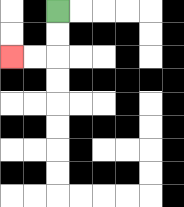{'start': '[2, 0]', 'end': '[0, 2]', 'path_directions': 'D,D,L,L', 'path_coordinates': '[[2, 0], [2, 1], [2, 2], [1, 2], [0, 2]]'}